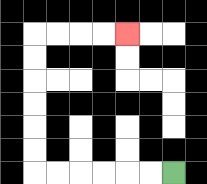{'start': '[7, 7]', 'end': '[5, 1]', 'path_directions': 'L,L,L,L,L,L,U,U,U,U,U,U,R,R,R,R', 'path_coordinates': '[[7, 7], [6, 7], [5, 7], [4, 7], [3, 7], [2, 7], [1, 7], [1, 6], [1, 5], [1, 4], [1, 3], [1, 2], [1, 1], [2, 1], [3, 1], [4, 1], [5, 1]]'}